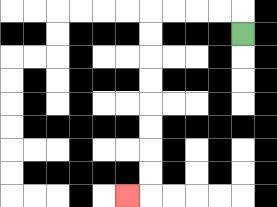{'start': '[10, 1]', 'end': '[5, 8]', 'path_directions': 'U,L,L,L,L,D,D,D,D,D,D,D,D,L', 'path_coordinates': '[[10, 1], [10, 0], [9, 0], [8, 0], [7, 0], [6, 0], [6, 1], [6, 2], [6, 3], [6, 4], [6, 5], [6, 6], [6, 7], [6, 8], [5, 8]]'}